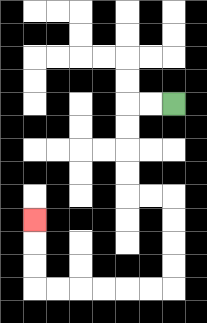{'start': '[7, 4]', 'end': '[1, 9]', 'path_directions': 'L,L,D,D,D,D,R,R,D,D,D,D,L,L,L,L,L,L,U,U,U', 'path_coordinates': '[[7, 4], [6, 4], [5, 4], [5, 5], [5, 6], [5, 7], [5, 8], [6, 8], [7, 8], [7, 9], [7, 10], [7, 11], [7, 12], [6, 12], [5, 12], [4, 12], [3, 12], [2, 12], [1, 12], [1, 11], [1, 10], [1, 9]]'}